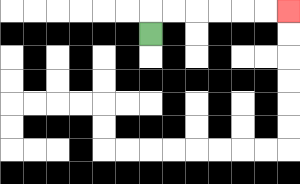{'start': '[6, 1]', 'end': '[12, 0]', 'path_directions': 'U,R,R,R,R,R,R', 'path_coordinates': '[[6, 1], [6, 0], [7, 0], [8, 0], [9, 0], [10, 0], [11, 0], [12, 0]]'}